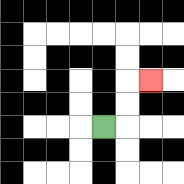{'start': '[4, 5]', 'end': '[6, 3]', 'path_directions': 'R,U,U,R', 'path_coordinates': '[[4, 5], [5, 5], [5, 4], [5, 3], [6, 3]]'}